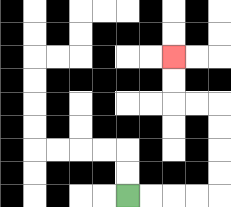{'start': '[5, 8]', 'end': '[7, 2]', 'path_directions': 'R,R,R,R,U,U,U,U,L,L,U,U', 'path_coordinates': '[[5, 8], [6, 8], [7, 8], [8, 8], [9, 8], [9, 7], [9, 6], [9, 5], [9, 4], [8, 4], [7, 4], [7, 3], [7, 2]]'}